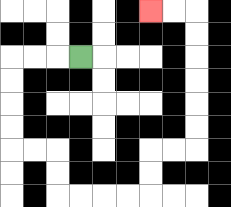{'start': '[3, 2]', 'end': '[6, 0]', 'path_directions': 'L,L,L,D,D,D,D,R,R,D,D,R,R,R,R,U,U,R,R,U,U,U,U,U,U,L,L', 'path_coordinates': '[[3, 2], [2, 2], [1, 2], [0, 2], [0, 3], [0, 4], [0, 5], [0, 6], [1, 6], [2, 6], [2, 7], [2, 8], [3, 8], [4, 8], [5, 8], [6, 8], [6, 7], [6, 6], [7, 6], [8, 6], [8, 5], [8, 4], [8, 3], [8, 2], [8, 1], [8, 0], [7, 0], [6, 0]]'}